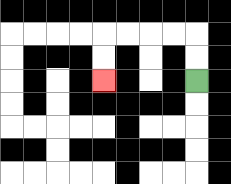{'start': '[8, 3]', 'end': '[4, 3]', 'path_directions': 'U,U,L,L,L,L,D,D', 'path_coordinates': '[[8, 3], [8, 2], [8, 1], [7, 1], [6, 1], [5, 1], [4, 1], [4, 2], [4, 3]]'}